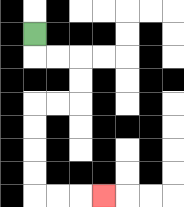{'start': '[1, 1]', 'end': '[4, 8]', 'path_directions': 'D,R,R,D,D,L,L,D,D,D,D,R,R,R', 'path_coordinates': '[[1, 1], [1, 2], [2, 2], [3, 2], [3, 3], [3, 4], [2, 4], [1, 4], [1, 5], [1, 6], [1, 7], [1, 8], [2, 8], [3, 8], [4, 8]]'}